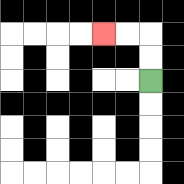{'start': '[6, 3]', 'end': '[4, 1]', 'path_directions': 'U,U,L,L', 'path_coordinates': '[[6, 3], [6, 2], [6, 1], [5, 1], [4, 1]]'}